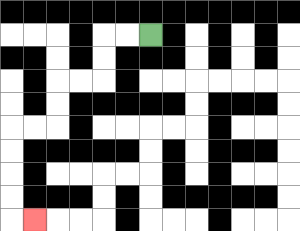{'start': '[6, 1]', 'end': '[1, 9]', 'path_directions': 'L,L,D,D,L,L,D,D,L,L,D,D,D,D,R', 'path_coordinates': '[[6, 1], [5, 1], [4, 1], [4, 2], [4, 3], [3, 3], [2, 3], [2, 4], [2, 5], [1, 5], [0, 5], [0, 6], [0, 7], [0, 8], [0, 9], [1, 9]]'}